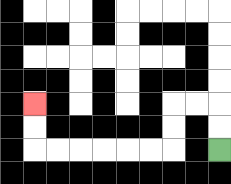{'start': '[9, 6]', 'end': '[1, 4]', 'path_directions': 'U,U,L,L,D,D,L,L,L,L,L,L,U,U', 'path_coordinates': '[[9, 6], [9, 5], [9, 4], [8, 4], [7, 4], [7, 5], [7, 6], [6, 6], [5, 6], [4, 6], [3, 6], [2, 6], [1, 6], [1, 5], [1, 4]]'}